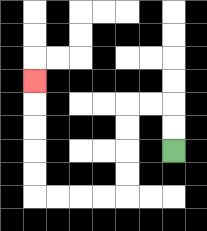{'start': '[7, 6]', 'end': '[1, 3]', 'path_directions': 'U,U,L,L,D,D,D,D,L,L,L,L,U,U,U,U,U', 'path_coordinates': '[[7, 6], [7, 5], [7, 4], [6, 4], [5, 4], [5, 5], [5, 6], [5, 7], [5, 8], [4, 8], [3, 8], [2, 8], [1, 8], [1, 7], [1, 6], [1, 5], [1, 4], [1, 3]]'}